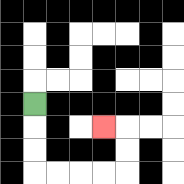{'start': '[1, 4]', 'end': '[4, 5]', 'path_directions': 'D,D,D,R,R,R,R,U,U,L', 'path_coordinates': '[[1, 4], [1, 5], [1, 6], [1, 7], [2, 7], [3, 7], [4, 7], [5, 7], [5, 6], [5, 5], [4, 5]]'}